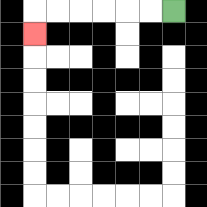{'start': '[7, 0]', 'end': '[1, 1]', 'path_directions': 'L,L,L,L,L,L,D', 'path_coordinates': '[[7, 0], [6, 0], [5, 0], [4, 0], [3, 0], [2, 0], [1, 0], [1, 1]]'}